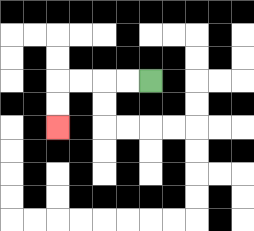{'start': '[6, 3]', 'end': '[2, 5]', 'path_directions': 'L,L,L,L,D,D', 'path_coordinates': '[[6, 3], [5, 3], [4, 3], [3, 3], [2, 3], [2, 4], [2, 5]]'}